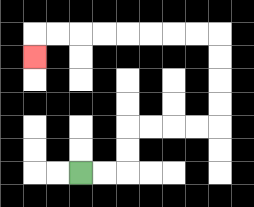{'start': '[3, 7]', 'end': '[1, 2]', 'path_directions': 'R,R,U,U,R,R,R,R,U,U,U,U,L,L,L,L,L,L,L,L,D', 'path_coordinates': '[[3, 7], [4, 7], [5, 7], [5, 6], [5, 5], [6, 5], [7, 5], [8, 5], [9, 5], [9, 4], [9, 3], [9, 2], [9, 1], [8, 1], [7, 1], [6, 1], [5, 1], [4, 1], [3, 1], [2, 1], [1, 1], [1, 2]]'}